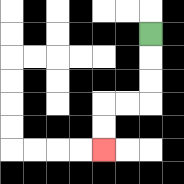{'start': '[6, 1]', 'end': '[4, 6]', 'path_directions': 'D,D,D,L,L,D,D', 'path_coordinates': '[[6, 1], [6, 2], [6, 3], [6, 4], [5, 4], [4, 4], [4, 5], [4, 6]]'}